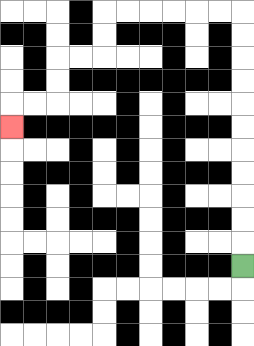{'start': '[10, 11]', 'end': '[0, 5]', 'path_directions': 'U,U,U,U,U,U,U,U,U,U,U,L,L,L,L,L,L,D,D,L,L,D,D,L,L,D', 'path_coordinates': '[[10, 11], [10, 10], [10, 9], [10, 8], [10, 7], [10, 6], [10, 5], [10, 4], [10, 3], [10, 2], [10, 1], [10, 0], [9, 0], [8, 0], [7, 0], [6, 0], [5, 0], [4, 0], [4, 1], [4, 2], [3, 2], [2, 2], [2, 3], [2, 4], [1, 4], [0, 4], [0, 5]]'}